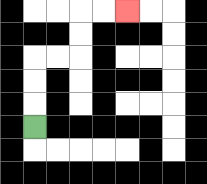{'start': '[1, 5]', 'end': '[5, 0]', 'path_directions': 'U,U,U,R,R,U,U,R,R', 'path_coordinates': '[[1, 5], [1, 4], [1, 3], [1, 2], [2, 2], [3, 2], [3, 1], [3, 0], [4, 0], [5, 0]]'}